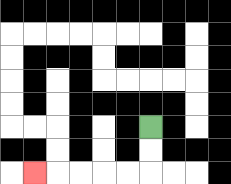{'start': '[6, 5]', 'end': '[1, 7]', 'path_directions': 'D,D,L,L,L,L,L', 'path_coordinates': '[[6, 5], [6, 6], [6, 7], [5, 7], [4, 7], [3, 7], [2, 7], [1, 7]]'}